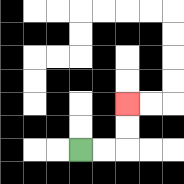{'start': '[3, 6]', 'end': '[5, 4]', 'path_directions': 'R,R,U,U', 'path_coordinates': '[[3, 6], [4, 6], [5, 6], [5, 5], [5, 4]]'}